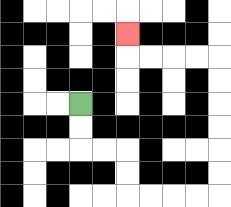{'start': '[3, 4]', 'end': '[5, 1]', 'path_directions': 'D,D,R,R,D,D,R,R,R,R,U,U,U,U,U,U,L,L,L,L,U', 'path_coordinates': '[[3, 4], [3, 5], [3, 6], [4, 6], [5, 6], [5, 7], [5, 8], [6, 8], [7, 8], [8, 8], [9, 8], [9, 7], [9, 6], [9, 5], [9, 4], [9, 3], [9, 2], [8, 2], [7, 2], [6, 2], [5, 2], [5, 1]]'}